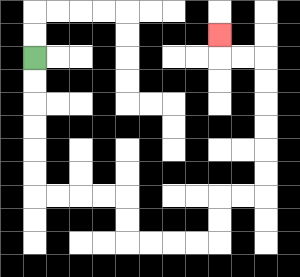{'start': '[1, 2]', 'end': '[9, 1]', 'path_directions': 'D,D,D,D,D,D,R,R,R,R,D,D,R,R,R,R,U,U,R,R,U,U,U,U,U,U,L,L,U', 'path_coordinates': '[[1, 2], [1, 3], [1, 4], [1, 5], [1, 6], [1, 7], [1, 8], [2, 8], [3, 8], [4, 8], [5, 8], [5, 9], [5, 10], [6, 10], [7, 10], [8, 10], [9, 10], [9, 9], [9, 8], [10, 8], [11, 8], [11, 7], [11, 6], [11, 5], [11, 4], [11, 3], [11, 2], [10, 2], [9, 2], [9, 1]]'}